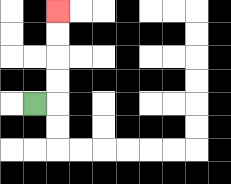{'start': '[1, 4]', 'end': '[2, 0]', 'path_directions': 'R,U,U,U,U', 'path_coordinates': '[[1, 4], [2, 4], [2, 3], [2, 2], [2, 1], [2, 0]]'}